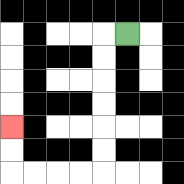{'start': '[5, 1]', 'end': '[0, 5]', 'path_directions': 'L,D,D,D,D,D,D,L,L,L,L,U,U', 'path_coordinates': '[[5, 1], [4, 1], [4, 2], [4, 3], [4, 4], [4, 5], [4, 6], [4, 7], [3, 7], [2, 7], [1, 7], [0, 7], [0, 6], [0, 5]]'}